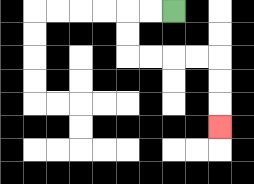{'start': '[7, 0]', 'end': '[9, 5]', 'path_directions': 'L,L,D,D,R,R,R,R,D,D,D', 'path_coordinates': '[[7, 0], [6, 0], [5, 0], [5, 1], [5, 2], [6, 2], [7, 2], [8, 2], [9, 2], [9, 3], [9, 4], [9, 5]]'}